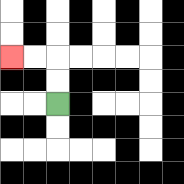{'start': '[2, 4]', 'end': '[0, 2]', 'path_directions': 'U,U,L,L', 'path_coordinates': '[[2, 4], [2, 3], [2, 2], [1, 2], [0, 2]]'}